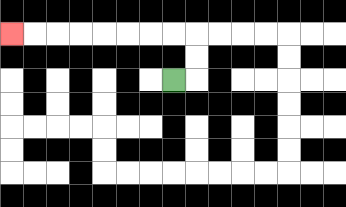{'start': '[7, 3]', 'end': '[0, 1]', 'path_directions': 'R,U,U,L,L,L,L,L,L,L,L', 'path_coordinates': '[[7, 3], [8, 3], [8, 2], [8, 1], [7, 1], [6, 1], [5, 1], [4, 1], [3, 1], [2, 1], [1, 1], [0, 1]]'}